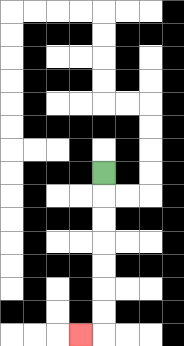{'start': '[4, 7]', 'end': '[3, 14]', 'path_directions': 'D,D,D,D,D,D,D,L', 'path_coordinates': '[[4, 7], [4, 8], [4, 9], [4, 10], [4, 11], [4, 12], [4, 13], [4, 14], [3, 14]]'}